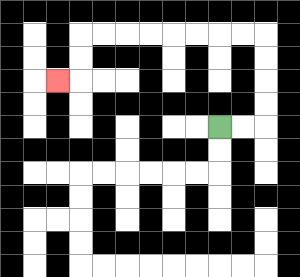{'start': '[9, 5]', 'end': '[2, 3]', 'path_directions': 'R,R,U,U,U,U,L,L,L,L,L,L,L,L,D,D,L', 'path_coordinates': '[[9, 5], [10, 5], [11, 5], [11, 4], [11, 3], [11, 2], [11, 1], [10, 1], [9, 1], [8, 1], [7, 1], [6, 1], [5, 1], [4, 1], [3, 1], [3, 2], [3, 3], [2, 3]]'}